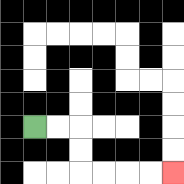{'start': '[1, 5]', 'end': '[7, 7]', 'path_directions': 'R,R,D,D,R,R,R,R', 'path_coordinates': '[[1, 5], [2, 5], [3, 5], [3, 6], [3, 7], [4, 7], [5, 7], [6, 7], [7, 7]]'}